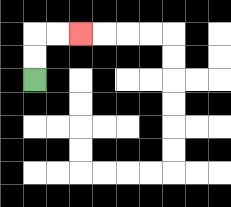{'start': '[1, 3]', 'end': '[3, 1]', 'path_directions': 'U,U,R,R', 'path_coordinates': '[[1, 3], [1, 2], [1, 1], [2, 1], [3, 1]]'}